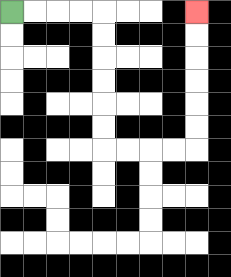{'start': '[0, 0]', 'end': '[8, 0]', 'path_directions': 'R,R,R,R,D,D,D,D,D,D,R,R,R,R,U,U,U,U,U,U', 'path_coordinates': '[[0, 0], [1, 0], [2, 0], [3, 0], [4, 0], [4, 1], [4, 2], [4, 3], [4, 4], [4, 5], [4, 6], [5, 6], [6, 6], [7, 6], [8, 6], [8, 5], [8, 4], [8, 3], [8, 2], [8, 1], [8, 0]]'}